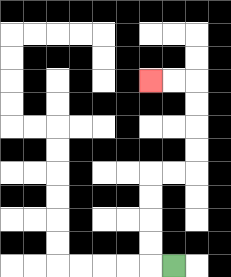{'start': '[7, 11]', 'end': '[6, 3]', 'path_directions': 'L,U,U,U,U,R,R,U,U,U,U,L,L', 'path_coordinates': '[[7, 11], [6, 11], [6, 10], [6, 9], [6, 8], [6, 7], [7, 7], [8, 7], [8, 6], [8, 5], [8, 4], [8, 3], [7, 3], [6, 3]]'}